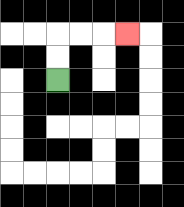{'start': '[2, 3]', 'end': '[5, 1]', 'path_directions': 'U,U,R,R,R', 'path_coordinates': '[[2, 3], [2, 2], [2, 1], [3, 1], [4, 1], [5, 1]]'}